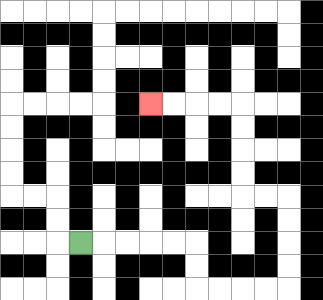{'start': '[3, 10]', 'end': '[6, 4]', 'path_directions': 'R,R,R,R,R,D,D,R,R,R,R,U,U,U,U,L,L,U,U,U,U,L,L,L,L', 'path_coordinates': '[[3, 10], [4, 10], [5, 10], [6, 10], [7, 10], [8, 10], [8, 11], [8, 12], [9, 12], [10, 12], [11, 12], [12, 12], [12, 11], [12, 10], [12, 9], [12, 8], [11, 8], [10, 8], [10, 7], [10, 6], [10, 5], [10, 4], [9, 4], [8, 4], [7, 4], [6, 4]]'}